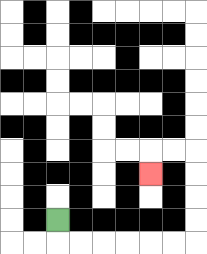{'start': '[2, 9]', 'end': '[6, 7]', 'path_directions': 'D,R,R,R,R,R,R,U,U,U,U,L,L,D', 'path_coordinates': '[[2, 9], [2, 10], [3, 10], [4, 10], [5, 10], [6, 10], [7, 10], [8, 10], [8, 9], [8, 8], [8, 7], [8, 6], [7, 6], [6, 6], [6, 7]]'}